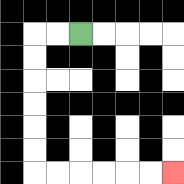{'start': '[3, 1]', 'end': '[7, 7]', 'path_directions': 'L,L,D,D,D,D,D,D,R,R,R,R,R,R', 'path_coordinates': '[[3, 1], [2, 1], [1, 1], [1, 2], [1, 3], [1, 4], [1, 5], [1, 6], [1, 7], [2, 7], [3, 7], [4, 7], [5, 7], [6, 7], [7, 7]]'}